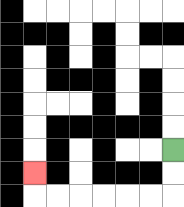{'start': '[7, 6]', 'end': '[1, 7]', 'path_directions': 'D,D,L,L,L,L,L,L,U', 'path_coordinates': '[[7, 6], [7, 7], [7, 8], [6, 8], [5, 8], [4, 8], [3, 8], [2, 8], [1, 8], [1, 7]]'}